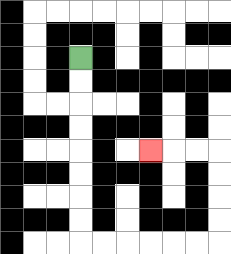{'start': '[3, 2]', 'end': '[6, 6]', 'path_directions': 'D,D,D,D,D,D,D,D,R,R,R,R,R,R,U,U,U,U,L,L,L', 'path_coordinates': '[[3, 2], [3, 3], [3, 4], [3, 5], [3, 6], [3, 7], [3, 8], [3, 9], [3, 10], [4, 10], [5, 10], [6, 10], [7, 10], [8, 10], [9, 10], [9, 9], [9, 8], [9, 7], [9, 6], [8, 6], [7, 6], [6, 6]]'}